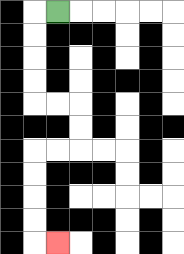{'start': '[2, 0]', 'end': '[2, 10]', 'path_directions': 'L,D,D,D,D,R,R,D,D,L,L,D,D,D,D,R', 'path_coordinates': '[[2, 0], [1, 0], [1, 1], [1, 2], [1, 3], [1, 4], [2, 4], [3, 4], [3, 5], [3, 6], [2, 6], [1, 6], [1, 7], [1, 8], [1, 9], [1, 10], [2, 10]]'}